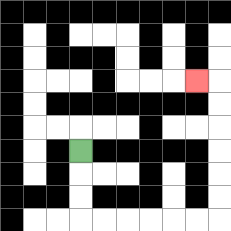{'start': '[3, 6]', 'end': '[8, 3]', 'path_directions': 'D,D,D,R,R,R,R,R,R,U,U,U,U,U,U,L', 'path_coordinates': '[[3, 6], [3, 7], [3, 8], [3, 9], [4, 9], [5, 9], [6, 9], [7, 9], [8, 9], [9, 9], [9, 8], [9, 7], [9, 6], [9, 5], [9, 4], [9, 3], [8, 3]]'}